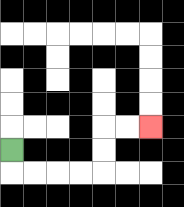{'start': '[0, 6]', 'end': '[6, 5]', 'path_directions': 'D,R,R,R,R,U,U,R,R', 'path_coordinates': '[[0, 6], [0, 7], [1, 7], [2, 7], [3, 7], [4, 7], [4, 6], [4, 5], [5, 5], [6, 5]]'}